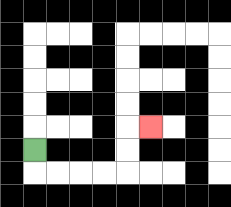{'start': '[1, 6]', 'end': '[6, 5]', 'path_directions': 'D,R,R,R,R,U,U,R', 'path_coordinates': '[[1, 6], [1, 7], [2, 7], [3, 7], [4, 7], [5, 7], [5, 6], [5, 5], [6, 5]]'}